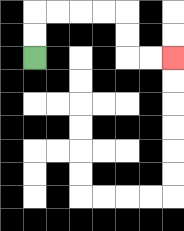{'start': '[1, 2]', 'end': '[7, 2]', 'path_directions': 'U,U,R,R,R,R,D,D,R,R', 'path_coordinates': '[[1, 2], [1, 1], [1, 0], [2, 0], [3, 0], [4, 0], [5, 0], [5, 1], [5, 2], [6, 2], [7, 2]]'}